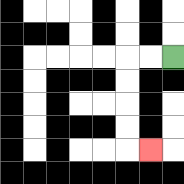{'start': '[7, 2]', 'end': '[6, 6]', 'path_directions': 'L,L,D,D,D,D,R', 'path_coordinates': '[[7, 2], [6, 2], [5, 2], [5, 3], [5, 4], [5, 5], [5, 6], [6, 6]]'}